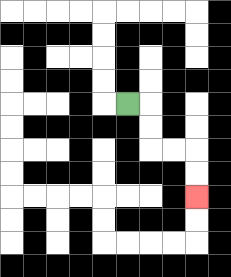{'start': '[5, 4]', 'end': '[8, 8]', 'path_directions': 'R,D,D,R,R,D,D', 'path_coordinates': '[[5, 4], [6, 4], [6, 5], [6, 6], [7, 6], [8, 6], [8, 7], [8, 8]]'}